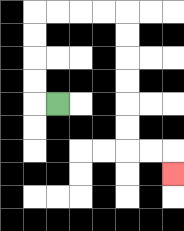{'start': '[2, 4]', 'end': '[7, 7]', 'path_directions': 'L,U,U,U,U,R,R,R,R,D,D,D,D,D,D,R,R,D', 'path_coordinates': '[[2, 4], [1, 4], [1, 3], [1, 2], [1, 1], [1, 0], [2, 0], [3, 0], [4, 0], [5, 0], [5, 1], [5, 2], [5, 3], [5, 4], [5, 5], [5, 6], [6, 6], [7, 6], [7, 7]]'}